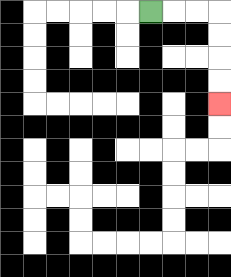{'start': '[6, 0]', 'end': '[9, 4]', 'path_directions': 'R,R,R,D,D,D,D', 'path_coordinates': '[[6, 0], [7, 0], [8, 0], [9, 0], [9, 1], [9, 2], [9, 3], [9, 4]]'}